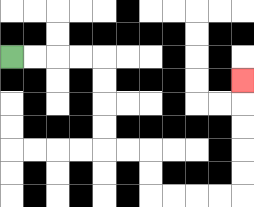{'start': '[0, 2]', 'end': '[10, 3]', 'path_directions': 'R,R,R,R,D,D,D,D,R,R,D,D,R,R,R,R,U,U,U,U,U', 'path_coordinates': '[[0, 2], [1, 2], [2, 2], [3, 2], [4, 2], [4, 3], [4, 4], [4, 5], [4, 6], [5, 6], [6, 6], [6, 7], [6, 8], [7, 8], [8, 8], [9, 8], [10, 8], [10, 7], [10, 6], [10, 5], [10, 4], [10, 3]]'}